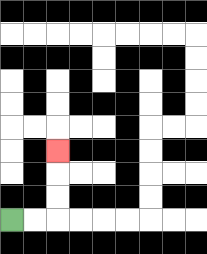{'start': '[0, 9]', 'end': '[2, 6]', 'path_directions': 'R,R,U,U,U', 'path_coordinates': '[[0, 9], [1, 9], [2, 9], [2, 8], [2, 7], [2, 6]]'}